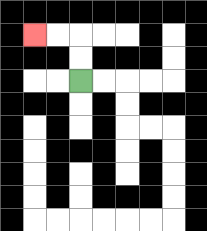{'start': '[3, 3]', 'end': '[1, 1]', 'path_directions': 'U,U,L,L', 'path_coordinates': '[[3, 3], [3, 2], [3, 1], [2, 1], [1, 1]]'}